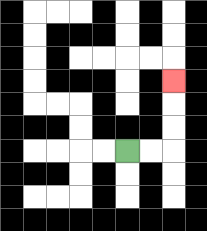{'start': '[5, 6]', 'end': '[7, 3]', 'path_directions': 'R,R,U,U,U', 'path_coordinates': '[[5, 6], [6, 6], [7, 6], [7, 5], [7, 4], [7, 3]]'}